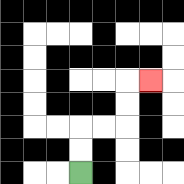{'start': '[3, 7]', 'end': '[6, 3]', 'path_directions': 'U,U,R,R,U,U,R', 'path_coordinates': '[[3, 7], [3, 6], [3, 5], [4, 5], [5, 5], [5, 4], [5, 3], [6, 3]]'}